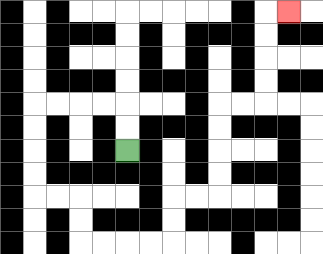{'start': '[5, 6]', 'end': '[12, 0]', 'path_directions': 'U,U,L,L,L,L,D,D,D,D,R,R,D,D,R,R,R,R,U,U,R,R,U,U,U,U,R,R,U,U,U,U,R', 'path_coordinates': '[[5, 6], [5, 5], [5, 4], [4, 4], [3, 4], [2, 4], [1, 4], [1, 5], [1, 6], [1, 7], [1, 8], [2, 8], [3, 8], [3, 9], [3, 10], [4, 10], [5, 10], [6, 10], [7, 10], [7, 9], [7, 8], [8, 8], [9, 8], [9, 7], [9, 6], [9, 5], [9, 4], [10, 4], [11, 4], [11, 3], [11, 2], [11, 1], [11, 0], [12, 0]]'}